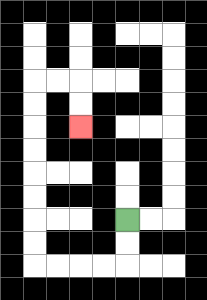{'start': '[5, 9]', 'end': '[3, 5]', 'path_directions': 'D,D,L,L,L,L,U,U,U,U,U,U,U,U,R,R,D,D', 'path_coordinates': '[[5, 9], [5, 10], [5, 11], [4, 11], [3, 11], [2, 11], [1, 11], [1, 10], [1, 9], [1, 8], [1, 7], [1, 6], [1, 5], [1, 4], [1, 3], [2, 3], [3, 3], [3, 4], [3, 5]]'}